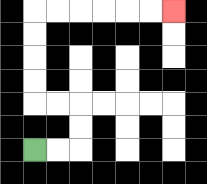{'start': '[1, 6]', 'end': '[7, 0]', 'path_directions': 'R,R,U,U,L,L,U,U,U,U,R,R,R,R,R,R', 'path_coordinates': '[[1, 6], [2, 6], [3, 6], [3, 5], [3, 4], [2, 4], [1, 4], [1, 3], [1, 2], [1, 1], [1, 0], [2, 0], [3, 0], [4, 0], [5, 0], [6, 0], [7, 0]]'}